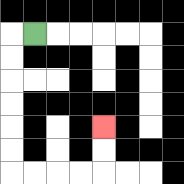{'start': '[1, 1]', 'end': '[4, 5]', 'path_directions': 'L,D,D,D,D,D,D,R,R,R,R,U,U', 'path_coordinates': '[[1, 1], [0, 1], [0, 2], [0, 3], [0, 4], [0, 5], [0, 6], [0, 7], [1, 7], [2, 7], [3, 7], [4, 7], [4, 6], [4, 5]]'}